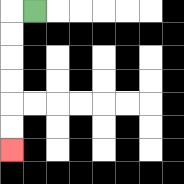{'start': '[1, 0]', 'end': '[0, 6]', 'path_directions': 'L,D,D,D,D,D,D', 'path_coordinates': '[[1, 0], [0, 0], [0, 1], [0, 2], [0, 3], [0, 4], [0, 5], [0, 6]]'}